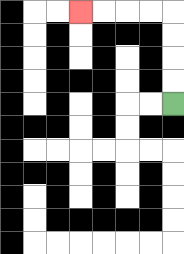{'start': '[7, 4]', 'end': '[3, 0]', 'path_directions': 'U,U,U,U,L,L,L,L', 'path_coordinates': '[[7, 4], [7, 3], [7, 2], [7, 1], [7, 0], [6, 0], [5, 0], [4, 0], [3, 0]]'}